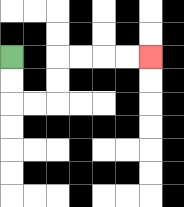{'start': '[0, 2]', 'end': '[6, 2]', 'path_directions': 'D,D,R,R,U,U,R,R,R,R', 'path_coordinates': '[[0, 2], [0, 3], [0, 4], [1, 4], [2, 4], [2, 3], [2, 2], [3, 2], [4, 2], [5, 2], [6, 2]]'}